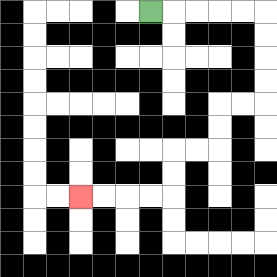{'start': '[6, 0]', 'end': '[3, 8]', 'path_directions': 'R,R,R,R,R,D,D,D,D,L,L,D,D,L,L,D,D,L,L,L,L', 'path_coordinates': '[[6, 0], [7, 0], [8, 0], [9, 0], [10, 0], [11, 0], [11, 1], [11, 2], [11, 3], [11, 4], [10, 4], [9, 4], [9, 5], [9, 6], [8, 6], [7, 6], [7, 7], [7, 8], [6, 8], [5, 8], [4, 8], [3, 8]]'}